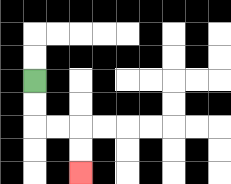{'start': '[1, 3]', 'end': '[3, 7]', 'path_directions': 'D,D,R,R,D,D', 'path_coordinates': '[[1, 3], [1, 4], [1, 5], [2, 5], [3, 5], [3, 6], [3, 7]]'}